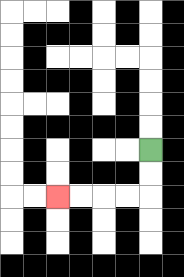{'start': '[6, 6]', 'end': '[2, 8]', 'path_directions': 'D,D,L,L,L,L', 'path_coordinates': '[[6, 6], [6, 7], [6, 8], [5, 8], [4, 8], [3, 8], [2, 8]]'}